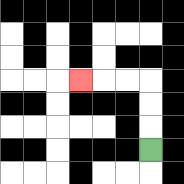{'start': '[6, 6]', 'end': '[3, 3]', 'path_directions': 'U,U,U,L,L,L', 'path_coordinates': '[[6, 6], [6, 5], [6, 4], [6, 3], [5, 3], [4, 3], [3, 3]]'}